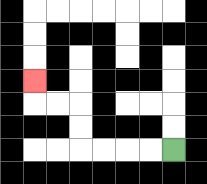{'start': '[7, 6]', 'end': '[1, 3]', 'path_directions': 'L,L,L,L,U,U,L,L,U', 'path_coordinates': '[[7, 6], [6, 6], [5, 6], [4, 6], [3, 6], [3, 5], [3, 4], [2, 4], [1, 4], [1, 3]]'}